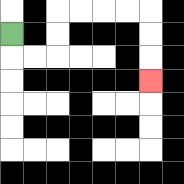{'start': '[0, 1]', 'end': '[6, 3]', 'path_directions': 'D,R,R,U,U,R,R,R,R,D,D,D', 'path_coordinates': '[[0, 1], [0, 2], [1, 2], [2, 2], [2, 1], [2, 0], [3, 0], [4, 0], [5, 0], [6, 0], [6, 1], [6, 2], [6, 3]]'}